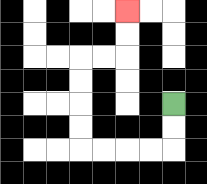{'start': '[7, 4]', 'end': '[5, 0]', 'path_directions': 'D,D,L,L,L,L,U,U,U,U,R,R,U,U', 'path_coordinates': '[[7, 4], [7, 5], [7, 6], [6, 6], [5, 6], [4, 6], [3, 6], [3, 5], [3, 4], [3, 3], [3, 2], [4, 2], [5, 2], [5, 1], [5, 0]]'}